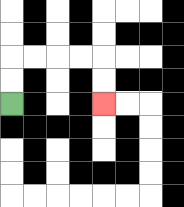{'start': '[0, 4]', 'end': '[4, 4]', 'path_directions': 'U,U,R,R,R,R,D,D', 'path_coordinates': '[[0, 4], [0, 3], [0, 2], [1, 2], [2, 2], [3, 2], [4, 2], [4, 3], [4, 4]]'}